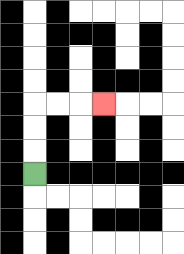{'start': '[1, 7]', 'end': '[4, 4]', 'path_directions': 'U,U,U,R,R,R', 'path_coordinates': '[[1, 7], [1, 6], [1, 5], [1, 4], [2, 4], [3, 4], [4, 4]]'}